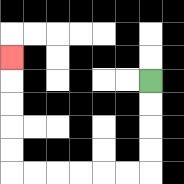{'start': '[6, 3]', 'end': '[0, 2]', 'path_directions': 'D,D,D,D,L,L,L,L,L,L,U,U,U,U,U', 'path_coordinates': '[[6, 3], [6, 4], [6, 5], [6, 6], [6, 7], [5, 7], [4, 7], [3, 7], [2, 7], [1, 7], [0, 7], [0, 6], [0, 5], [0, 4], [0, 3], [0, 2]]'}